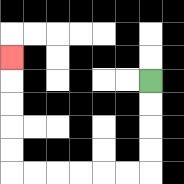{'start': '[6, 3]', 'end': '[0, 2]', 'path_directions': 'D,D,D,D,L,L,L,L,L,L,U,U,U,U,U', 'path_coordinates': '[[6, 3], [6, 4], [6, 5], [6, 6], [6, 7], [5, 7], [4, 7], [3, 7], [2, 7], [1, 7], [0, 7], [0, 6], [0, 5], [0, 4], [0, 3], [0, 2]]'}